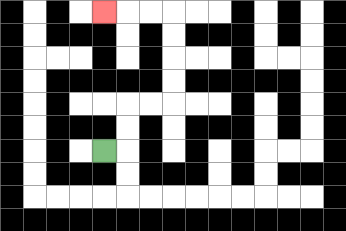{'start': '[4, 6]', 'end': '[4, 0]', 'path_directions': 'R,U,U,R,R,U,U,U,U,L,L,L', 'path_coordinates': '[[4, 6], [5, 6], [5, 5], [5, 4], [6, 4], [7, 4], [7, 3], [7, 2], [7, 1], [7, 0], [6, 0], [5, 0], [4, 0]]'}